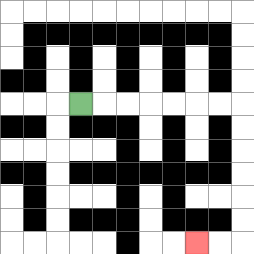{'start': '[3, 4]', 'end': '[8, 10]', 'path_directions': 'R,R,R,R,R,R,R,D,D,D,D,D,D,L,L', 'path_coordinates': '[[3, 4], [4, 4], [5, 4], [6, 4], [7, 4], [8, 4], [9, 4], [10, 4], [10, 5], [10, 6], [10, 7], [10, 8], [10, 9], [10, 10], [9, 10], [8, 10]]'}